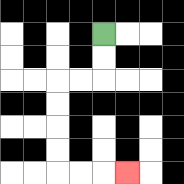{'start': '[4, 1]', 'end': '[5, 7]', 'path_directions': 'D,D,L,L,D,D,D,D,R,R,R', 'path_coordinates': '[[4, 1], [4, 2], [4, 3], [3, 3], [2, 3], [2, 4], [2, 5], [2, 6], [2, 7], [3, 7], [4, 7], [5, 7]]'}